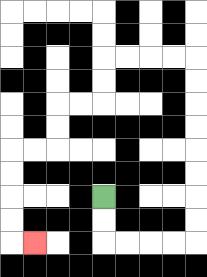{'start': '[4, 8]', 'end': '[1, 10]', 'path_directions': 'D,D,R,R,R,R,U,U,U,U,U,U,U,U,L,L,L,L,D,D,L,L,D,D,L,L,D,D,D,D,R', 'path_coordinates': '[[4, 8], [4, 9], [4, 10], [5, 10], [6, 10], [7, 10], [8, 10], [8, 9], [8, 8], [8, 7], [8, 6], [8, 5], [8, 4], [8, 3], [8, 2], [7, 2], [6, 2], [5, 2], [4, 2], [4, 3], [4, 4], [3, 4], [2, 4], [2, 5], [2, 6], [1, 6], [0, 6], [0, 7], [0, 8], [0, 9], [0, 10], [1, 10]]'}